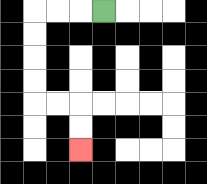{'start': '[4, 0]', 'end': '[3, 6]', 'path_directions': 'L,L,L,D,D,D,D,R,R,D,D', 'path_coordinates': '[[4, 0], [3, 0], [2, 0], [1, 0], [1, 1], [1, 2], [1, 3], [1, 4], [2, 4], [3, 4], [3, 5], [3, 6]]'}